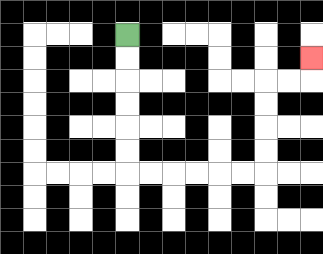{'start': '[5, 1]', 'end': '[13, 2]', 'path_directions': 'D,D,D,D,D,D,R,R,R,R,R,R,U,U,U,U,R,R,U', 'path_coordinates': '[[5, 1], [5, 2], [5, 3], [5, 4], [5, 5], [5, 6], [5, 7], [6, 7], [7, 7], [8, 7], [9, 7], [10, 7], [11, 7], [11, 6], [11, 5], [11, 4], [11, 3], [12, 3], [13, 3], [13, 2]]'}